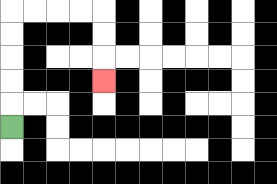{'start': '[0, 5]', 'end': '[4, 3]', 'path_directions': 'U,U,U,U,U,R,R,R,R,D,D,D', 'path_coordinates': '[[0, 5], [0, 4], [0, 3], [0, 2], [0, 1], [0, 0], [1, 0], [2, 0], [3, 0], [4, 0], [4, 1], [4, 2], [4, 3]]'}